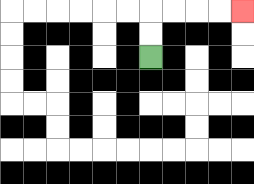{'start': '[6, 2]', 'end': '[10, 0]', 'path_directions': 'U,U,R,R,R,R', 'path_coordinates': '[[6, 2], [6, 1], [6, 0], [7, 0], [8, 0], [9, 0], [10, 0]]'}